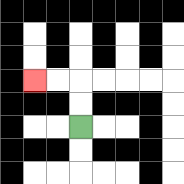{'start': '[3, 5]', 'end': '[1, 3]', 'path_directions': 'U,U,L,L', 'path_coordinates': '[[3, 5], [3, 4], [3, 3], [2, 3], [1, 3]]'}